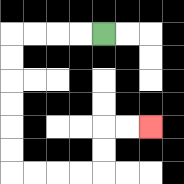{'start': '[4, 1]', 'end': '[6, 5]', 'path_directions': 'L,L,L,L,D,D,D,D,D,D,R,R,R,R,U,U,R,R', 'path_coordinates': '[[4, 1], [3, 1], [2, 1], [1, 1], [0, 1], [0, 2], [0, 3], [0, 4], [0, 5], [0, 6], [0, 7], [1, 7], [2, 7], [3, 7], [4, 7], [4, 6], [4, 5], [5, 5], [6, 5]]'}